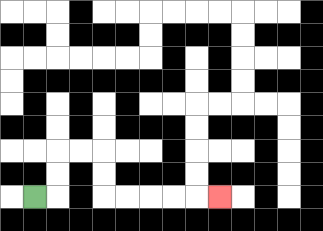{'start': '[1, 8]', 'end': '[9, 8]', 'path_directions': 'R,U,U,R,R,D,D,R,R,R,R,R', 'path_coordinates': '[[1, 8], [2, 8], [2, 7], [2, 6], [3, 6], [4, 6], [4, 7], [4, 8], [5, 8], [6, 8], [7, 8], [8, 8], [9, 8]]'}